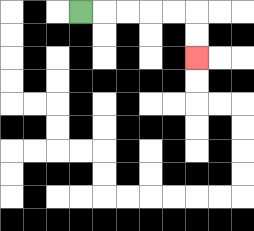{'start': '[3, 0]', 'end': '[8, 2]', 'path_directions': 'R,R,R,R,R,D,D', 'path_coordinates': '[[3, 0], [4, 0], [5, 0], [6, 0], [7, 0], [8, 0], [8, 1], [8, 2]]'}